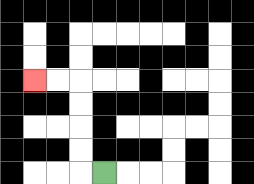{'start': '[4, 7]', 'end': '[1, 3]', 'path_directions': 'L,U,U,U,U,L,L', 'path_coordinates': '[[4, 7], [3, 7], [3, 6], [3, 5], [3, 4], [3, 3], [2, 3], [1, 3]]'}